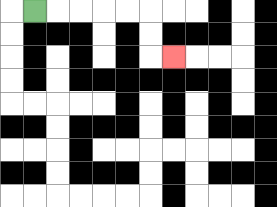{'start': '[1, 0]', 'end': '[7, 2]', 'path_directions': 'R,R,R,R,R,D,D,R', 'path_coordinates': '[[1, 0], [2, 0], [3, 0], [4, 0], [5, 0], [6, 0], [6, 1], [6, 2], [7, 2]]'}